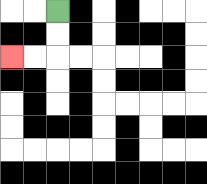{'start': '[2, 0]', 'end': '[0, 2]', 'path_directions': 'D,D,L,L', 'path_coordinates': '[[2, 0], [2, 1], [2, 2], [1, 2], [0, 2]]'}